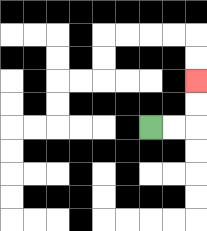{'start': '[6, 5]', 'end': '[8, 3]', 'path_directions': 'R,R,U,U', 'path_coordinates': '[[6, 5], [7, 5], [8, 5], [8, 4], [8, 3]]'}